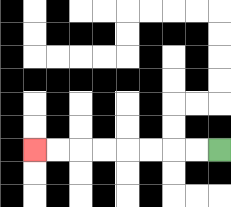{'start': '[9, 6]', 'end': '[1, 6]', 'path_directions': 'L,L,L,L,L,L,L,L', 'path_coordinates': '[[9, 6], [8, 6], [7, 6], [6, 6], [5, 6], [4, 6], [3, 6], [2, 6], [1, 6]]'}